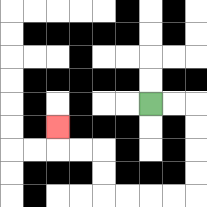{'start': '[6, 4]', 'end': '[2, 5]', 'path_directions': 'R,R,D,D,D,D,L,L,L,L,U,U,L,L,U', 'path_coordinates': '[[6, 4], [7, 4], [8, 4], [8, 5], [8, 6], [8, 7], [8, 8], [7, 8], [6, 8], [5, 8], [4, 8], [4, 7], [4, 6], [3, 6], [2, 6], [2, 5]]'}